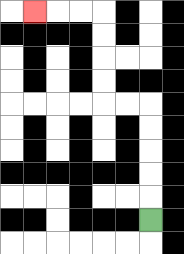{'start': '[6, 9]', 'end': '[1, 0]', 'path_directions': 'U,U,U,U,U,L,L,U,U,U,U,L,L,L', 'path_coordinates': '[[6, 9], [6, 8], [6, 7], [6, 6], [6, 5], [6, 4], [5, 4], [4, 4], [4, 3], [4, 2], [4, 1], [4, 0], [3, 0], [2, 0], [1, 0]]'}